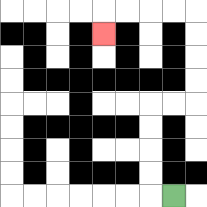{'start': '[7, 8]', 'end': '[4, 1]', 'path_directions': 'L,U,U,U,U,R,R,U,U,U,U,L,L,L,L,D', 'path_coordinates': '[[7, 8], [6, 8], [6, 7], [6, 6], [6, 5], [6, 4], [7, 4], [8, 4], [8, 3], [8, 2], [8, 1], [8, 0], [7, 0], [6, 0], [5, 0], [4, 0], [4, 1]]'}